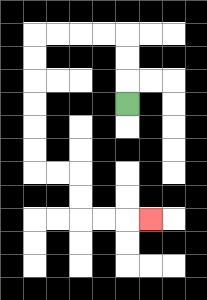{'start': '[5, 4]', 'end': '[6, 9]', 'path_directions': 'U,U,U,L,L,L,L,D,D,D,D,D,D,R,R,D,D,R,R,R', 'path_coordinates': '[[5, 4], [5, 3], [5, 2], [5, 1], [4, 1], [3, 1], [2, 1], [1, 1], [1, 2], [1, 3], [1, 4], [1, 5], [1, 6], [1, 7], [2, 7], [3, 7], [3, 8], [3, 9], [4, 9], [5, 9], [6, 9]]'}